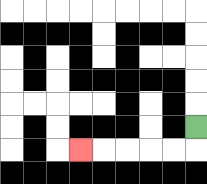{'start': '[8, 5]', 'end': '[3, 6]', 'path_directions': 'D,L,L,L,L,L', 'path_coordinates': '[[8, 5], [8, 6], [7, 6], [6, 6], [5, 6], [4, 6], [3, 6]]'}